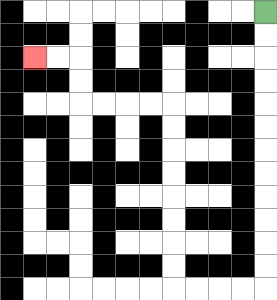{'start': '[11, 0]', 'end': '[1, 2]', 'path_directions': 'D,D,D,D,D,D,D,D,D,D,D,D,L,L,L,L,U,U,U,U,U,U,U,U,L,L,L,L,U,U,L,L', 'path_coordinates': '[[11, 0], [11, 1], [11, 2], [11, 3], [11, 4], [11, 5], [11, 6], [11, 7], [11, 8], [11, 9], [11, 10], [11, 11], [11, 12], [10, 12], [9, 12], [8, 12], [7, 12], [7, 11], [7, 10], [7, 9], [7, 8], [7, 7], [7, 6], [7, 5], [7, 4], [6, 4], [5, 4], [4, 4], [3, 4], [3, 3], [3, 2], [2, 2], [1, 2]]'}